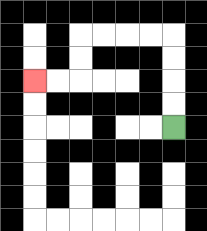{'start': '[7, 5]', 'end': '[1, 3]', 'path_directions': 'U,U,U,U,L,L,L,L,D,D,L,L', 'path_coordinates': '[[7, 5], [7, 4], [7, 3], [7, 2], [7, 1], [6, 1], [5, 1], [4, 1], [3, 1], [3, 2], [3, 3], [2, 3], [1, 3]]'}